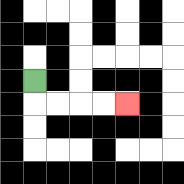{'start': '[1, 3]', 'end': '[5, 4]', 'path_directions': 'D,R,R,R,R', 'path_coordinates': '[[1, 3], [1, 4], [2, 4], [3, 4], [4, 4], [5, 4]]'}